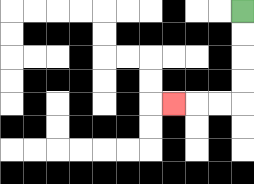{'start': '[10, 0]', 'end': '[7, 4]', 'path_directions': 'D,D,D,D,L,L,L', 'path_coordinates': '[[10, 0], [10, 1], [10, 2], [10, 3], [10, 4], [9, 4], [8, 4], [7, 4]]'}